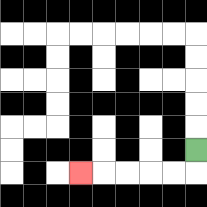{'start': '[8, 6]', 'end': '[3, 7]', 'path_directions': 'D,L,L,L,L,L', 'path_coordinates': '[[8, 6], [8, 7], [7, 7], [6, 7], [5, 7], [4, 7], [3, 7]]'}